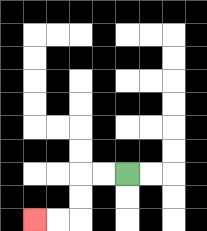{'start': '[5, 7]', 'end': '[1, 9]', 'path_directions': 'L,L,D,D,L,L', 'path_coordinates': '[[5, 7], [4, 7], [3, 7], [3, 8], [3, 9], [2, 9], [1, 9]]'}